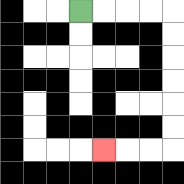{'start': '[3, 0]', 'end': '[4, 6]', 'path_directions': 'R,R,R,R,D,D,D,D,D,D,L,L,L', 'path_coordinates': '[[3, 0], [4, 0], [5, 0], [6, 0], [7, 0], [7, 1], [7, 2], [7, 3], [7, 4], [7, 5], [7, 6], [6, 6], [5, 6], [4, 6]]'}